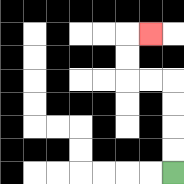{'start': '[7, 7]', 'end': '[6, 1]', 'path_directions': 'U,U,U,U,L,L,U,U,R', 'path_coordinates': '[[7, 7], [7, 6], [7, 5], [7, 4], [7, 3], [6, 3], [5, 3], [5, 2], [5, 1], [6, 1]]'}